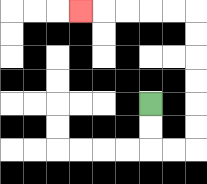{'start': '[6, 4]', 'end': '[3, 0]', 'path_directions': 'D,D,R,R,U,U,U,U,U,U,L,L,L,L,L', 'path_coordinates': '[[6, 4], [6, 5], [6, 6], [7, 6], [8, 6], [8, 5], [8, 4], [8, 3], [8, 2], [8, 1], [8, 0], [7, 0], [6, 0], [5, 0], [4, 0], [3, 0]]'}